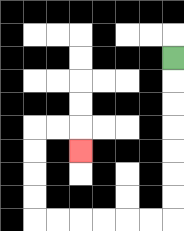{'start': '[7, 2]', 'end': '[3, 6]', 'path_directions': 'D,D,D,D,D,D,D,L,L,L,L,L,L,U,U,U,U,R,R,D', 'path_coordinates': '[[7, 2], [7, 3], [7, 4], [7, 5], [7, 6], [7, 7], [7, 8], [7, 9], [6, 9], [5, 9], [4, 9], [3, 9], [2, 9], [1, 9], [1, 8], [1, 7], [1, 6], [1, 5], [2, 5], [3, 5], [3, 6]]'}